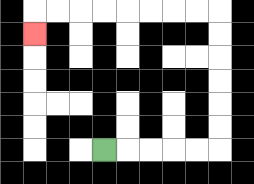{'start': '[4, 6]', 'end': '[1, 1]', 'path_directions': 'R,R,R,R,R,U,U,U,U,U,U,L,L,L,L,L,L,L,L,D', 'path_coordinates': '[[4, 6], [5, 6], [6, 6], [7, 6], [8, 6], [9, 6], [9, 5], [9, 4], [9, 3], [9, 2], [9, 1], [9, 0], [8, 0], [7, 0], [6, 0], [5, 0], [4, 0], [3, 0], [2, 0], [1, 0], [1, 1]]'}